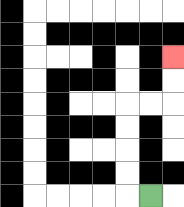{'start': '[6, 8]', 'end': '[7, 2]', 'path_directions': 'L,U,U,U,U,R,R,U,U', 'path_coordinates': '[[6, 8], [5, 8], [5, 7], [5, 6], [5, 5], [5, 4], [6, 4], [7, 4], [7, 3], [7, 2]]'}